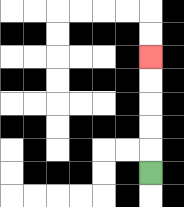{'start': '[6, 7]', 'end': '[6, 2]', 'path_directions': 'U,U,U,U,U', 'path_coordinates': '[[6, 7], [6, 6], [6, 5], [6, 4], [6, 3], [6, 2]]'}